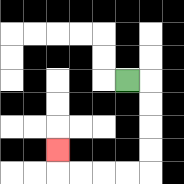{'start': '[5, 3]', 'end': '[2, 6]', 'path_directions': 'R,D,D,D,D,L,L,L,L,U', 'path_coordinates': '[[5, 3], [6, 3], [6, 4], [6, 5], [6, 6], [6, 7], [5, 7], [4, 7], [3, 7], [2, 7], [2, 6]]'}